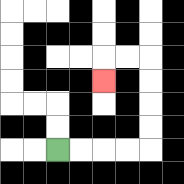{'start': '[2, 6]', 'end': '[4, 3]', 'path_directions': 'R,R,R,R,U,U,U,U,L,L,D', 'path_coordinates': '[[2, 6], [3, 6], [4, 6], [5, 6], [6, 6], [6, 5], [6, 4], [6, 3], [6, 2], [5, 2], [4, 2], [4, 3]]'}